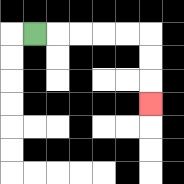{'start': '[1, 1]', 'end': '[6, 4]', 'path_directions': 'R,R,R,R,R,D,D,D', 'path_coordinates': '[[1, 1], [2, 1], [3, 1], [4, 1], [5, 1], [6, 1], [6, 2], [6, 3], [6, 4]]'}